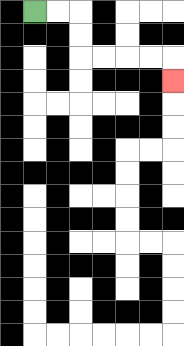{'start': '[1, 0]', 'end': '[7, 3]', 'path_directions': 'R,R,D,D,R,R,R,R,D', 'path_coordinates': '[[1, 0], [2, 0], [3, 0], [3, 1], [3, 2], [4, 2], [5, 2], [6, 2], [7, 2], [7, 3]]'}